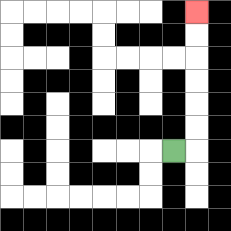{'start': '[7, 6]', 'end': '[8, 0]', 'path_directions': 'R,U,U,U,U,U,U', 'path_coordinates': '[[7, 6], [8, 6], [8, 5], [8, 4], [8, 3], [8, 2], [8, 1], [8, 0]]'}